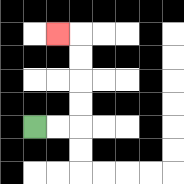{'start': '[1, 5]', 'end': '[2, 1]', 'path_directions': 'R,R,U,U,U,U,L', 'path_coordinates': '[[1, 5], [2, 5], [3, 5], [3, 4], [3, 3], [3, 2], [3, 1], [2, 1]]'}